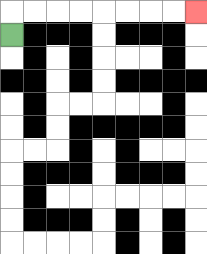{'start': '[0, 1]', 'end': '[8, 0]', 'path_directions': 'U,R,R,R,R,R,R,R,R', 'path_coordinates': '[[0, 1], [0, 0], [1, 0], [2, 0], [3, 0], [4, 0], [5, 0], [6, 0], [7, 0], [8, 0]]'}